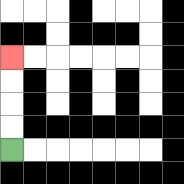{'start': '[0, 6]', 'end': '[0, 2]', 'path_directions': 'U,U,U,U', 'path_coordinates': '[[0, 6], [0, 5], [0, 4], [0, 3], [0, 2]]'}